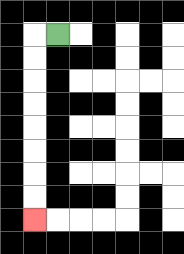{'start': '[2, 1]', 'end': '[1, 9]', 'path_directions': 'L,D,D,D,D,D,D,D,D', 'path_coordinates': '[[2, 1], [1, 1], [1, 2], [1, 3], [1, 4], [1, 5], [1, 6], [1, 7], [1, 8], [1, 9]]'}